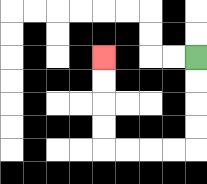{'start': '[8, 2]', 'end': '[4, 2]', 'path_directions': 'D,D,D,D,L,L,L,L,U,U,U,U', 'path_coordinates': '[[8, 2], [8, 3], [8, 4], [8, 5], [8, 6], [7, 6], [6, 6], [5, 6], [4, 6], [4, 5], [4, 4], [4, 3], [4, 2]]'}